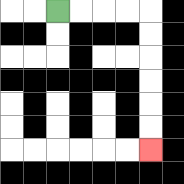{'start': '[2, 0]', 'end': '[6, 6]', 'path_directions': 'R,R,R,R,D,D,D,D,D,D', 'path_coordinates': '[[2, 0], [3, 0], [4, 0], [5, 0], [6, 0], [6, 1], [6, 2], [6, 3], [6, 4], [6, 5], [6, 6]]'}